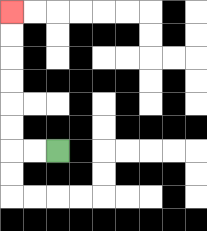{'start': '[2, 6]', 'end': '[0, 0]', 'path_directions': 'L,L,U,U,U,U,U,U', 'path_coordinates': '[[2, 6], [1, 6], [0, 6], [0, 5], [0, 4], [0, 3], [0, 2], [0, 1], [0, 0]]'}